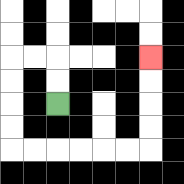{'start': '[2, 4]', 'end': '[6, 2]', 'path_directions': 'U,U,L,L,D,D,D,D,R,R,R,R,R,R,U,U,U,U', 'path_coordinates': '[[2, 4], [2, 3], [2, 2], [1, 2], [0, 2], [0, 3], [0, 4], [0, 5], [0, 6], [1, 6], [2, 6], [3, 6], [4, 6], [5, 6], [6, 6], [6, 5], [6, 4], [6, 3], [6, 2]]'}